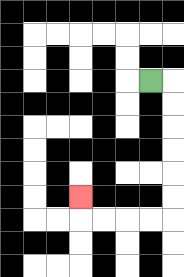{'start': '[6, 3]', 'end': '[3, 8]', 'path_directions': 'R,D,D,D,D,D,D,L,L,L,L,U', 'path_coordinates': '[[6, 3], [7, 3], [7, 4], [7, 5], [7, 6], [7, 7], [7, 8], [7, 9], [6, 9], [5, 9], [4, 9], [3, 9], [3, 8]]'}